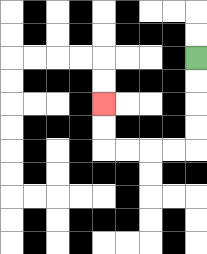{'start': '[8, 2]', 'end': '[4, 4]', 'path_directions': 'D,D,D,D,L,L,L,L,U,U', 'path_coordinates': '[[8, 2], [8, 3], [8, 4], [8, 5], [8, 6], [7, 6], [6, 6], [5, 6], [4, 6], [4, 5], [4, 4]]'}